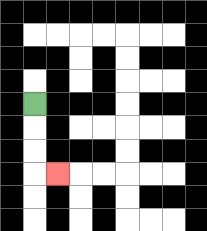{'start': '[1, 4]', 'end': '[2, 7]', 'path_directions': 'D,D,D,R', 'path_coordinates': '[[1, 4], [1, 5], [1, 6], [1, 7], [2, 7]]'}